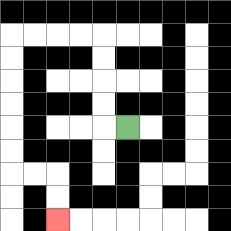{'start': '[5, 5]', 'end': '[2, 9]', 'path_directions': 'L,U,U,U,U,L,L,L,L,D,D,D,D,D,D,R,R,D,D', 'path_coordinates': '[[5, 5], [4, 5], [4, 4], [4, 3], [4, 2], [4, 1], [3, 1], [2, 1], [1, 1], [0, 1], [0, 2], [0, 3], [0, 4], [0, 5], [0, 6], [0, 7], [1, 7], [2, 7], [2, 8], [2, 9]]'}